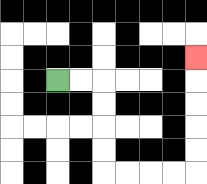{'start': '[2, 3]', 'end': '[8, 2]', 'path_directions': 'R,R,D,D,D,D,R,R,R,R,U,U,U,U,U', 'path_coordinates': '[[2, 3], [3, 3], [4, 3], [4, 4], [4, 5], [4, 6], [4, 7], [5, 7], [6, 7], [7, 7], [8, 7], [8, 6], [8, 5], [8, 4], [8, 3], [8, 2]]'}